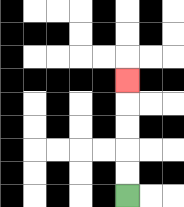{'start': '[5, 8]', 'end': '[5, 3]', 'path_directions': 'U,U,U,U,U', 'path_coordinates': '[[5, 8], [5, 7], [5, 6], [5, 5], [5, 4], [5, 3]]'}